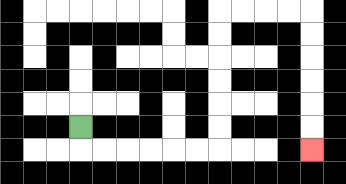{'start': '[3, 5]', 'end': '[13, 6]', 'path_directions': 'D,R,R,R,R,R,R,U,U,U,U,U,U,R,R,R,R,D,D,D,D,D,D', 'path_coordinates': '[[3, 5], [3, 6], [4, 6], [5, 6], [6, 6], [7, 6], [8, 6], [9, 6], [9, 5], [9, 4], [9, 3], [9, 2], [9, 1], [9, 0], [10, 0], [11, 0], [12, 0], [13, 0], [13, 1], [13, 2], [13, 3], [13, 4], [13, 5], [13, 6]]'}